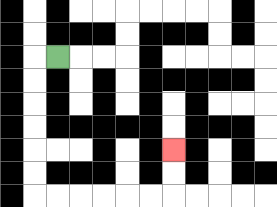{'start': '[2, 2]', 'end': '[7, 6]', 'path_directions': 'L,D,D,D,D,D,D,R,R,R,R,R,R,U,U', 'path_coordinates': '[[2, 2], [1, 2], [1, 3], [1, 4], [1, 5], [1, 6], [1, 7], [1, 8], [2, 8], [3, 8], [4, 8], [5, 8], [6, 8], [7, 8], [7, 7], [7, 6]]'}